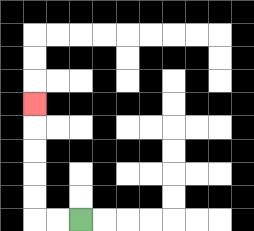{'start': '[3, 9]', 'end': '[1, 4]', 'path_directions': 'L,L,U,U,U,U,U', 'path_coordinates': '[[3, 9], [2, 9], [1, 9], [1, 8], [1, 7], [1, 6], [1, 5], [1, 4]]'}